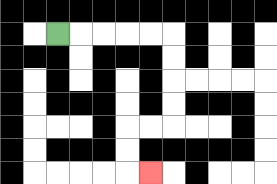{'start': '[2, 1]', 'end': '[6, 7]', 'path_directions': 'R,R,R,R,R,D,D,D,D,L,L,D,D,R', 'path_coordinates': '[[2, 1], [3, 1], [4, 1], [5, 1], [6, 1], [7, 1], [7, 2], [7, 3], [7, 4], [7, 5], [6, 5], [5, 5], [5, 6], [5, 7], [6, 7]]'}